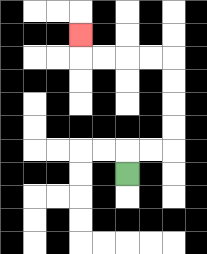{'start': '[5, 7]', 'end': '[3, 1]', 'path_directions': 'U,R,R,U,U,U,U,L,L,L,L,U', 'path_coordinates': '[[5, 7], [5, 6], [6, 6], [7, 6], [7, 5], [7, 4], [7, 3], [7, 2], [6, 2], [5, 2], [4, 2], [3, 2], [3, 1]]'}